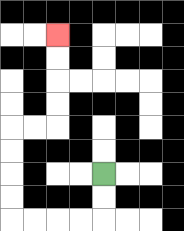{'start': '[4, 7]', 'end': '[2, 1]', 'path_directions': 'D,D,L,L,L,L,U,U,U,U,R,R,U,U,U,U', 'path_coordinates': '[[4, 7], [4, 8], [4, 9], [3, 9], [2, 9], [1, 9], [0, 9], [0, 8], [0, 7], [0, 6], [0, 5], [1, 5], [2, 5], [2, 4], [2, 3], [2, 2], [2, 1]]'}